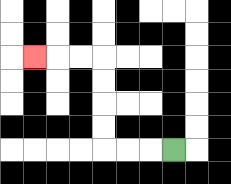{'start': '[7, 6]', 'end': '[1, 2]', 'path_directions': 'L,L,L,U,U,U,U,L,L,L', 'path_coordinates': '[[7, 6], [6, 6], [5, 6], [4, 6], [4, 5], [4, 4], [4, 3], [4, 2], [3, 2], [2, 2], [1, 2]]'}